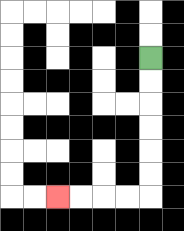{'start': '[6, 2]', 'end': '[2, 8]', 'path_directions': 'D,D,D,D,D,D,L,L,L,L', 'path_coordinates': '[[6, 2], [6, 3], [6, 4], [6, 5], [6, 6], [6, 7], [6, 8], [5, 8], [4, 8], [3, 8], [2, 8]]'}